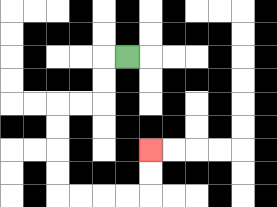{'start': '[5, 2]', 'end': '[6, 6]', 'path_directions': 'L,D,D,L,L,D,D,D,D,R,R,R,R,U,U', 'path_coordinates': '[[5, 2], [4, 2], [4, 3], [4, 4], [3, 4], [2, 4], [2, 5], [2, 6], [2, 7], [2, 8], [3, 8], [4, 8], [5, 8], [6, 8], [6, 7], [6, 6]]'}